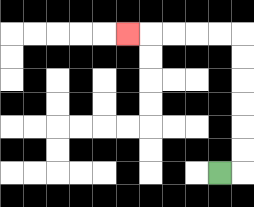{'start': '[9, 7]', 'end': '[5, 1]', 'path_directions': 'R,U,U,U,U,U,U,L,L,L,L,L', 'path_coordinates': '[[9, 7], [10, 7], [10, 6], [10, 5], [10, 4], [10, 3], [10, 2], [10, 1], [9, 1], [8, 1], [7, 1], [6, 1], [5, 1]]'}